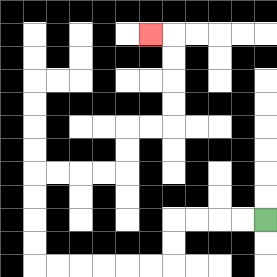{'start': '[11, 9]', 'end': '[6, 1]', 'path_directions': 'L,L,L,L,D,D,L,L,L,L,L,L,U,U,U,U,R,R,R,R,U,U,R,R,U,U,U,U,L', 'path_coordinates': '[[11, 9], [10, 9], [9, 9], [8, 9], [7, 9], [7, 10], [7, 11], [6, 11], [5, 11], [4, 11], [3, 11], [2, 11], [1, 11], [1, 10], [1, 9], [1, 8], [1, 7], [2, 7], [3, 7], [4, 7], [5, 7], [5, 6], [5, 5], [6, 5], [7, 5], [7, 4], [7, 3], [7, 2], [7, 1], [6, 1]]'}